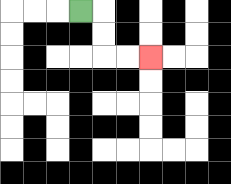{'start': '[3, 0]', 'end': '[6, 2]', 'path_directions': 'R,D,D,R,R', 'path_coordinates': '[[3, 0], [4, 0], [4, 1], [4, 2], [5, 2], [6, 2]]'}